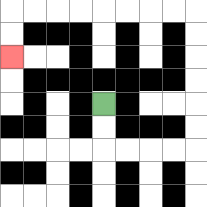{'start': '[4, 4]', 'end': '[0, 2]', 'path_directions': 'D,D,R,R,R,R,U,U,U,U,U,U,L,L,L,L,L,L,L,L,D,D', 'path_coordinates': '[[4, 4], [4, 5], [4, 6], [5, 6], [6, 6], [7, 6], [8, 6], [8, 5], [8, 4], [8, 3], [8, 2], [8, 1], [8, 0], [7, 0], [6, 0], [5, 0], [4, 0], [3, 0], [2, 0], [1, 0], [0, 0], [0, 1], [0, 2]]'}